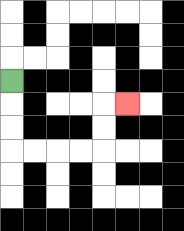{'start': '[0, 3]', 'end': '[5, 4]', 'path_directions': 'D,D,D,R,R,R,R,U,U,R', 'path_coordinates': '[[0, 3], [0, 4], [0, 5], [0, 6], [1, 6], [2, 6], [3, 6], [4, 6], [4, 5], [4, 4], [5, 4]]'}